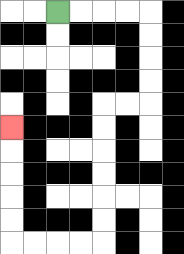{'start': '[2, 0]', 'end': '[0, 5]', 'path_directions': 'R,R,R,R,D,D,D,D,L,L,D,D,D,D,D,D,L,L,L,L,U,U,U,U,U', 'path_coordinates': '[[2, 0], [3, 0], [4, 0], [5, 0], [6, 0], [6, 1], [6, 2], [6, 3], [6, 4], [5, 4], [4, 4], [4, 5], [4, 6], [4, 7], [4, 8], [4, 9], [4, 10], [3, 10], [2, 10], [1, 10], [0, 10], [0, 9], [0, 8], [0, 7], [0, 6], [0, 5]]'}